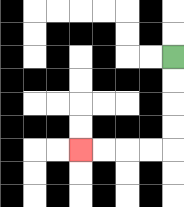{'start': '[7, 2]', 'end': '[3, 6]', 'path_directions': 'D,D,D,D,L,L,L,L', 'path_coordinates': '[[7, 2], [7, 3], [7, 4], [7, 5], [7, 6], [6, 6], [5, 6], [4, 6], [3, 6]]'}